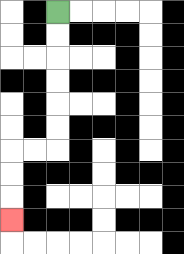{'start': '[2, 0]', 'end': '[0, 9]', 'path_directions': 'D,D,D,D,D,D,L,L,D,D,D', 'path_coordinates': '[[2, 0], [2, 1], [2, 2], [2, 3], [2, 4], [2, 5], [2, 6], [1, 6], [0, 6], [0, 7], [0, 8], [0, 9]]'}